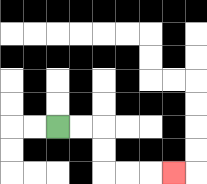{'start': '[2, 5]', 'end': '[7, 7]', 'path_directions': 'R,R,D,D,R,R,R', 'path_coordinates': '[[2, 5], [3, 5], [4, 5], [4, 6], [4, 7], [5, 7], [6, 7], [7, 7]]'}